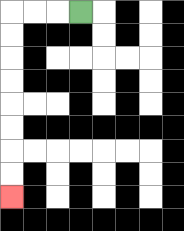{'start': '[3, 0]', 'end': '[0, 8]', 'path_directions': 'L,L,L,D,D,D,D,D,D,D,D', 'path_coordinates': '[[3, 0], [2, 0], [1, 0], [0, 0], [0, 1], [0, 2], [0, 3], [0, 4], [0, 5], [0, 6], [0, 7], [0, 8]]'}